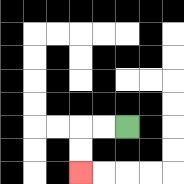{'start': '[5, 5]', 'end': '[3, 7]', 'path_directions': 'L,L,D,D', 'path_coordinates': '[[5, 5], [4, 5], [3, 5], [3, 6], [3, 7]]'}